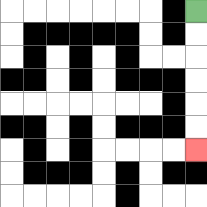{'start': '[8, 0]', 'end': '[8, 6]', 'path_directions': 'D,D,D,D,D,D', 'path_coordinates': '[[8, 0], [8, 1], [8, 2], [8, 3], [8, 4], [8, 5], [8, 6]]'}